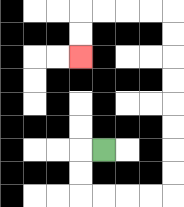{'start': '[4, 6]', 'end': '[3, 2]', 'path_directions': 'L,D,D,R,R,R,R,U,U,U,U,U,U,U,U,L,L,L,L,D,D', 'path_coordinates': '[[4, 6], [3, 6], [3, 7], [3, 8], [4, 8], [5, 8], [6, 8], [7, 8], [7, 7], [7, 6], [7, 5], [7, 4], [7, 3], [7, 2], [7, 1], [7, 0], [6, 0], [5, 0], [4, 0], [3, 0], [3, 1], [3, 2]]'}